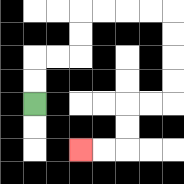{'start': '[1, 4]', 'end': '[3, 6]', 'path_directions': 'U,U,R,R,U,U,R,R,R,R,D,D,D,D,L,L,D,D,L,L', 'path_coordinates': '[[1, 4], [1, 3], [1, 2], [2, 2], [3, 2], [3, 1], [3, 0], [4, 0], [5, 0], [6, 0], [7, 0], [7, 1], [7, 2], [7, 3], [7, 4], [6, 4], [5, 4], [5, 5], [5, 6], [4, 6], [3, 6]]'}